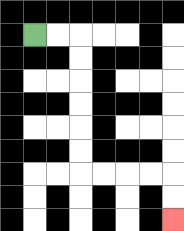{'start': '[1, 1]', 'end': '[7, 9]', 'path_directions': 'R,R,D,D,D,D,D,D,R,R,R,R,D,D', 'path_coordinates': '[[1, 1], [2, 1], [3, 1], [3, 2], [3, 3], [3, 4], [3, 5], [3, 6], [3, 7], [4, 7], [5, 7], [6, 7], [7, 7], [7, 8], [7, 9]]'}